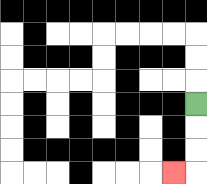{'start': '[8, 4]', 'end': '[7, 7]', 'path_directions': 'D,D,D,L', 'path_coordinates': '[[8, 4], [8, 5], [8, 6], [8, 7], [7, 7]]'}